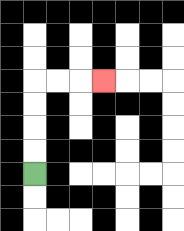{'start': '[1, 7]', 'end': '[4, 3]', 'path_directions': 'U,U,U,U,R,R,R', 'path_coordinates': '[[1, 7], [1, 6], [1, 5], [1, 4], [1, 3], [2, 3], [3, 3], [4, 3]]'}